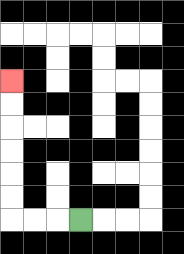{'start': '[3, 9]', 'end': '[0, 3]', 'path_directions': 'L,L,L,U,U,U,U,U,U', 'path_coordinates': '[[3, 9], [2, 9], [1, 9], [0, 9], [0, 8], [0, 7], [0, 6], [0, 5], [0, 4], [0, 3]]'}